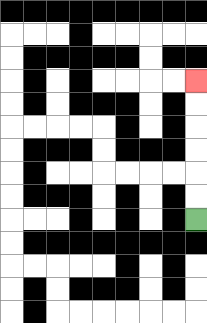{'start': '[8, 9]', 'end': '[8, 3]', 'path_directions': 'U,U,U,U,U,U', 'path_coordinates': '[[8, 9], [8, 8], [8, 7], [8, 6], [8, 5], [8, 4], [8, 3]]'}